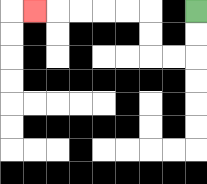{'start': '[8, 0]', 'end': '[1, 0]', 'path_directions': 'D,D,L,L,U,U,L,L,L,L,L', 'path_coordinates': '[[8, 0], [8, 1], [8, 2], [7, 2], [6, 2], [6, 1], [6, 0], [5, 0], [4, 0], [3, 0], [2, 0], [1, 0]]'}